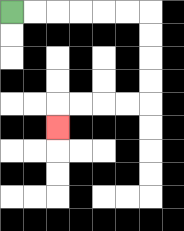{'start': '[0, 0]', 'end': '[2, 5]', 'path_directions': 'R,R,R,R,R,R,D,D,D,D,L,L,L,L,D', 'path_coordinates': '[[0, 0], [1, 0], [2, 0], [3, 0], [4, 0], [5, 0], [6, 0], [6, 1], [6, 2], [6, 3], [6, 4], [5, 4], [4, 4], [3, 4], [2, 4], [2, 5]]'}